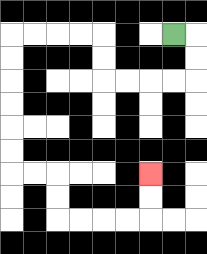{'start': '[7, 1]', 'end': '[6, 7]', 'path_directions': 'R,D,D,L,L,L,L,U,U,L,L,L,L,D,D,D,D,D,D,R,R,D,D,R,R,R,R,U,U', 'path_coordinates': '[[7, 1], [8, 1], [8, 2], [8, 3], [7, 3], [6, 3], [5, 3], [4, 3], [4, 2], [4, 1], [3, 1], [2, 1], [1, 1], [0, 1], [0, 2], [0, 3], [0, 4], [0, 5], [0, 6], [0, 7], [1, 7], [2, 7], [2, 8], [2, 9], [3, 9], [4, 9], [5, 9], [6, 9], [6, 8], [6, 7]]'}